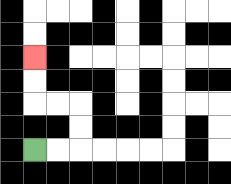{'start': '[1, 6]', 'end': '[1, 2]', 'path_directions': 'R,R,U,U,L,L,U,U', 'path_coordinates': '[[1, 6], [2, 6], [3, 6], [3, 5], [3, 4], [2, 4], [1, 4], [1, 3], [1, 2]]'}